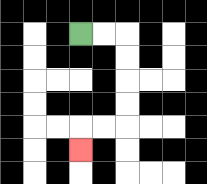{'start': '[3, 1]', 'end': '[3, 6]', 'path_directions': 'R,R,D,D,D,D,L,L,D', 'path_coordinates': '[[3, 1], [4, 1], [5, 1], [5, 2], [5, 3], [5, 4], [5, 5], [4, 5], [3, 5], [3, 6]]'}